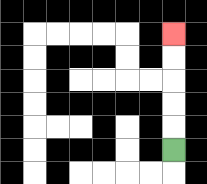{'start': '[7, 6]', 'end': '[7, 1]', 'path_directions': 'U,U,U,U,U', 'path_coordinates': '[[7, 6], [7, 5], [7, 4], [7, 3], [7, 2], [7, 1]]'}